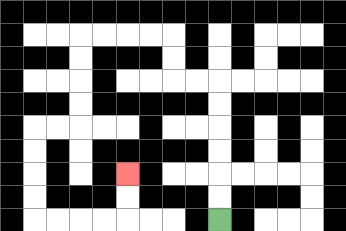{'start': '[9, 9]', 'end': '[5, 7]', 'path_directions': 'U,U,U,U,U,U,L,L,U,U,L,L,L,L,D,D,D,D,L,L,D,D,D,D,R,R,R,R,U,U', 'path_coordinates': '[[9, 9], [9, 8], [9, 7], [9, 6], [9, 5], [9, 4], [9, 3], [8, 3], [7, 3], [7, 2], [7, 1], [6, 1], [5, 1], [4, 1], [3, 1], [3, 2], [3, 3], [3, 4], [3, 5], [2, 5], [1, 5], [1, 6], [1, 7], [1, 8], [1, 9], [2, 9], [3, 9], [4, 9], [5, 9], [5, 8], [5, 7]]'}